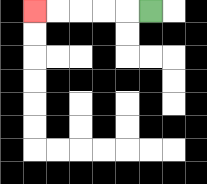{'start': '[6, 0]', 'end': '[1, 0]', 'path_directions': 'L,L,L,L,L', 'path_coordinates': '[[6, 0], [5, 0], [4, 0], [3, 0], [2, 0], [1, 0]]'}